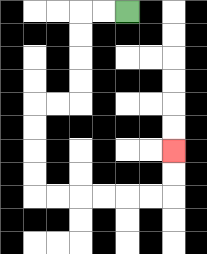{'start': '[5, 0]', 'end': '[7, 6]', 'path_directions': 'L,L,D,D,D,D,L,L,D,D,D,D,R,R,R,R,R,R,U,U', 'path_coordinates': '[[5, 0], [4, 0], [3, 0], [3, 1], [3, 2], [3, 3], [3, 4], [2, 4], [1, 4], [1, 5], [1, 6], [1, 7], [1, 8], [2, 8], [3, 8], [4, 8], [5, 8], [6, 8], [7, 8], [7, 7], [7, 6]]'}